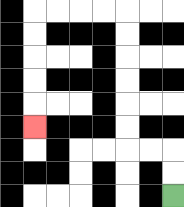{'start': '[7, 8]', 'end': '[1, 5]', 'path_directions': 'U,U,L,L,U,U,U,U,U,U,L,L,L,L,D,D,D,D,D', 'path_coordinates': '[[7, 8], [7, 7], [7, 6], [6, 6], [5, 6], [5, 5], [5, 4], [5, 3], [5, 2], [5, 1], [5, 0], [4, 0], [3, 0], [2, 0], [1, 0], [1, 1], [1, 2], [1, 3], [1, 4], [1, 5]]'}